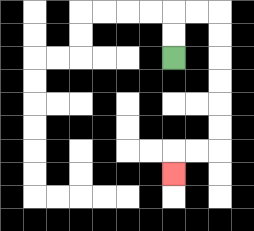{'start': '[7, 2]', 'end': '[7, 7]', 'path_directions': 'U,U,R,R,D,D,D,D,D,D,L,L,D', 'path_coordinates': '[[7, 2], [7, 1], [7, 0], [8, 0], [9, 0], [9, 1], [9, 2], [9, 3], [9, 4], [9, 5], [9, 6], [8, 6], [7, 6], [7, 7]]'}